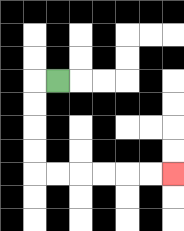{'start': '[2, 3]', 'end': '[7, 7]', 'path_directions': 'L,D,D,D,D,R,R,R,R,R,R', 'path_coordinates': '[[2, 3], [1, 3], [1, 4], [1, 5], [1, 6], [1, 7], [2, 7], [3, 7], [4, 7], [5, 7], [6, 7], [7, 7]]'}